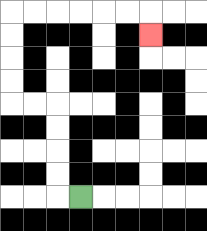{'start': '[3, 8]', 'end': '[6, 1]', 'path_directions': 'L,U,U,U,U,L,L,U,U,U,U,R,R,R,R,R,R,D', 'path_coordinates': '[[3, 8], [2, 8], [2, 7], [2, 6], [2, 5], [2, 4], [1, 4], [0, 4], [0, 3], [0, 2], [0, 1], [0, 0], [1, 0], [2, 0], [3, 0], [4, 0], [5, 0], [6, 0], [6, 1]]'}